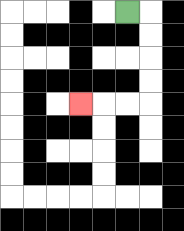{'start': '[5, 0]', 'end': '[3, 4]', 'path_directions': 'R,D,D,D,D,L,L,L', 'path_coordinates': '[[5, 0], [6, 0], [6, 1], [6, 2], [6, 3], [6, 4], [5, 4], [4, 4], [3, 4]]'}